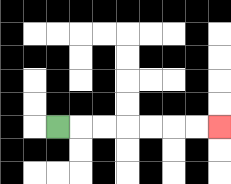{'start': '[2, 5]', 'end': '[9, 5]', 'path_directions': 'R,R,R,R,R,R,R', 'path_coordinates': '[[2, 5], [3, 5], [4, 5], [5, 5], [6, 5], [7, 5], [8, 5], [9, 5]]'}